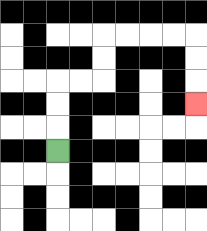{'start': '[2, 6]', 'end': '[8, 4]', 'path_directions': 'U,U,U,R,R,U,U,R,R,R,R,D,D,D', 'path_coordinates': '[[2, 6], [2, 5], [2, 4], [2, 3], [3, 3], [4, 3], [4, 2], [4, 1], [5, 1], [6, 1], [7, 1], [8, 1], [8, 2], [8, 3], [8, 4]]'}